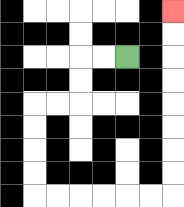{'start': '[5, 2]', 'end': '[7, 0]', 'path_directions': 'L,L,D,D,L,L,D,D,D,D,R,R,R,R,R,R,U,U,U,U,U,U,U,U', 'path_coordinates': '[[5, 2], [4, 2], [3, 2], [3, 3], [3, 4], [2, 4], [1, 4], [1, 5], [1, 6], [1, 7], [1, 8], [2, 8], [3, 8], [4, 8], [5, 8], [6, 8], [7, 8], [7, 7], [7, 6], [7, 5], [7, 4], [7, 3], [7, 2], [7, 1], [7, 0]]'}